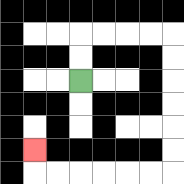{'start': '[3, 3]', 'end': '[1, 6]', 'path_directions': 'U,U,R,R,R,R,D,D,D,D,D,D,L,L,L,L,L,L,U', 'path_coordinates': '[[3, 3], [3, 2], [3, 1], [4, 1], [5, 1], [6, 1], [7, 1], [7, 2], [7, 3], [7, 4], [7, 5], [7, 6], [7, 7], [6, 7], [5, 7], [4, 7], [3, 7], [2, 7], [1, 7], [1, 6]]'}